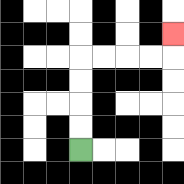{'start': '[3, 6]', 'end': '[7, 1]', 'path_directions': 'U,U,U,U,R,R,R,R,U', 'path_coordinates': '[[3, 6], [3, 5], [3, 4], [3, 3], [3, 2], [4, 2], [5, 2], [6, 2], [7, 2], [7, 1]]'}